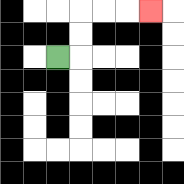{'start': '[2, 2]', 'end': '[6, 0]', 'path_directions': 'R,U,U,R,R,R', 'path_coordinates': '[[2, 2], [3, 2], [3, 1], [3, 0], [4, 0], [5, 0], [6, 0]]'}